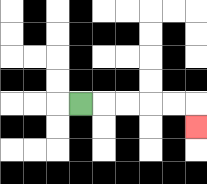{'start': '[3, 4]', 'end': '[8, 5]', 'path_directions': 'R,R,R,R,R,D', 'path_coordinates': '[[3, 4], [4, 4], [5, 4], [6, 4], [7, 4], [8, 4], [8, 5]]'}